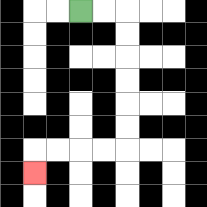{'start': '[3, 0]', 'end': '[1, 7]', 'path_directions': 'R,R,D,D,D,D,D,D,L,L,L,L,D', 'path_coordinates': '[[3, 0], [4, 0], [5, 0], [5, 1], [5, 2], [5, 3], [5, 4], [5, 5], [5, 6], [4, 6], [3, 6], [2, 6], [1, 6], [1, 7]]'}